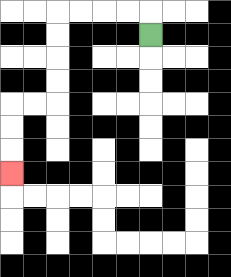{'start': '[6, 1]', 'end': '[0, 7]', 'path_directions': 'U,L,L,L,L,D,D,D,D,L,L,D,D,D', 'path_coordinates': '[[6, 1], [6, 0], [5, 0], [4, 0], [3, 0], [2, 0], [2, 1], [2, 2], [2, 3], [2, 4], [1, 4], [0, 4], [0, 5], [0, 6], [0, 7]]'}